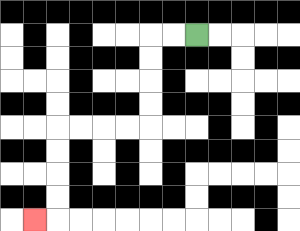{'start': '[8, 1]', 'end': '[1, 9]', 'path_directions': 'L,L,D,D,D,D,L,L,L,L,D,D,D,D,L', 'path_coordinates': '[[8, 1], [7, 1], [6, 1], [6, 2], [6, 3], [6, 4], [6, 5], [5, 5], [4, 5], [3, 5], [2, 5], [2, 6], [2, 7], [2, 8], [2, 9], [1, 9]]'}